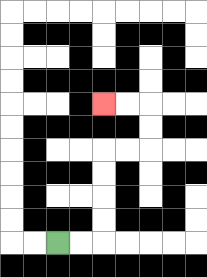{'start': '[2, 10]', 'end': '[4, 4]', 'path_directions': 'R,R,U,U,U,U,R,R,U,U,L,L', 'path_coordinates': '[[2, 10], [3, 10], [4, 10], [4, 9], [4, 8], [4, 7], [4, 6], [5, 6], [6, 6], [6, 5], [6, 4], [5, 4], [4, 4]]'}